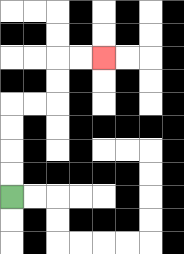{'start': '[0, 8]', 'end': '[4, 2]', 'path_directions': 'U,U,U,U,R,R,U,U,R,R', 'path_coordinates': '[[0, 8], [0, 7], [0, 6], [0, 5], [0, 4], [1, 4], [2, 4], [2, 3], [2, 2], [3, 2], [4, 2]]'}